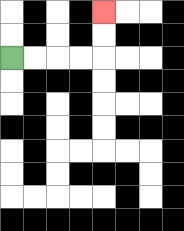{'start': '[0, 2]', 'end': '[4, 0]', 'path_directions': 'R,R,R,R,U,U', 'path_coordinates': '[[0, 2], [1, 2], [2, 2], [3, 2], [4, 2], [4, 1], [4, 0]]'}